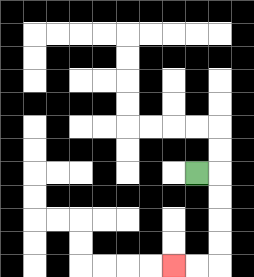{'start': '[8, 7]', 'end': '[7, 11]', 'path_directions': 'R,D,D,D,D,L,L', 'path_coordinates': '[[8, 7], [9, 7], [9, 8], [9, 9], [9, 10], [9, 11], [8, 11], [7, 11]]'}